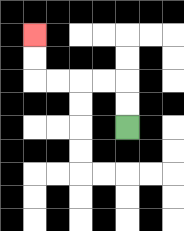{'start': '[5, 5]', 'end': '[1, 1]', 'path_directions': 'U,U,L,L,L,L,U,U', 'path_coordinates': '[[5, 5], [5, 4], [5, 3], [4, 3], [3, 3], [2, 3], [1, 3], [1, 2], [1, 1]]'}